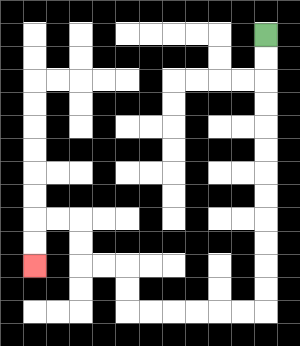{'start': '[11, 1]', 'end': '[1, 11]', 'path_directions': 'D,D,D,D,D,D,D,D,D,D,D,D,L,L,L,L,L,L,U,U,L,L,U,U,L,L,D,D', 'path_coordinates': '[[11, 1], [11, 2], [11, 3], [11, 4], [11, 5], [11, 6], [11, 7], [11, 8], [11, 9], [11, 10], [11, 11], [11, 12], [11, 13], [10, 13], [9, 13], [8, 13], [7, 13], [6, 13], [5, 13], [5, 12], [5, 11], [4, 11], [3, 11], [3, 10], [3, 9], [2, 9], [1, 9], [1, 10], [1, 11]]'}